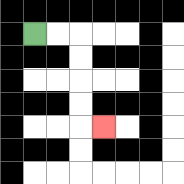{'start': '[1, 1]', 'end': '[4, 5]', 'path_directions': 'R,R,D,D,D,D,R', 'path_coordinates': '[[1, 1], [2, 1], [3, 1], [3, 2], [3, 3], [3, 4], [3, 5], [4, 5]]'}